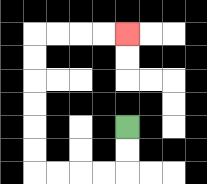{'start': '[5, 5]', 'end': '[5, 1]', 'path_directions': 'D,D,L,L,L,L,U,U,U,U,U,U,R,R,R,R', 'path_coordinates': '[[5, 5], [5, 6], [5, 7], [4, 7], [3, 7], [2, 7], [1, 7], [1, 6], [1, 5], [1, 4], [1, 3], [1, 2], [1, 1], [2, 1], [3, 1], [4, 1], [5, 1]]'}